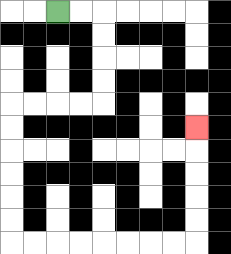{'start': '[2, 0]', 'end': '[8, 5]', 'path_directions': 'R,R,D,D,D,D,L,L,L,L,D,D,D,D,D,D,R,R,R,R,R,R,R,R,U,U,U,U,U', 'path_coordinates': '[[2, 0], [3, 0], [4, 0], [4, 1], [4, 2], [4, 3], [4, 4], [3, 4], [2, 4], [1, 4], [0, 4], [0, 5], [0, 6], [0, 7], [0, 8], [0, 9], [0, 10], [1, 10], [2, 10], [3, 10], [4, 10], [5, 10], [6, 10], [7, 10], [8, 10], [8, 9], [8, 8], [8, 7], [8, 6], [8, 5]]'}